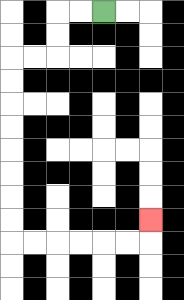{'start': '[4, 0]', 'end': '[6, 9]', 'path_directions': 'L,L,D,D,L,L,D,D,D,D,D,D,D,D,R,R,R,R,R,R,U', 'path_coordinates': '[[4, 0], [3, 0], [2, 0], [2, 1], [2, 2], [1, 2], [0, 2], [0, 3], [0, 4], [0, 5], [0, 6], [0, 7], [0, 8], [0, 9], [0, 10], [1, 10], [2, 10], [3, 10], [4, 10], [5, 10], [6, 10], [6, 9]]'}